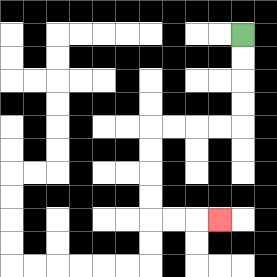{'start': '[10, 1]', 'end': '[9, 9]', 'path_directions': 'D,D,D,D,L,L,L,L,D,D,D,D,R,R,R', 'path_coordinates': '[[10, 1], [10, 2], [10, 3], [10, 4], [10, 5], [9, 5], [8, 5], [7, 5], [6, 5], [6, 6], [6, 7], [6, 8], [6, 9], [7, 9], [8, 9], [9, 9]]'}